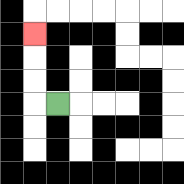{'start': '[2, 4]', 'end': '[1, 1]', 'path_directions': 'L,U,U,U', 'path_coordinates': '[[2, 4], [1, 4], [1, 3], [1, 2], [1, 1]]'}